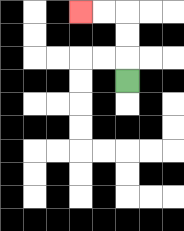{'start': '[5, 3]', 'end': '[3, 0]', 'path_directions': 'U,U,U,L,L', 'path_coordinates': '[[5, 3], [5, 2], [5, 1], [5, 0], [4, 0], [3, 0]]'}